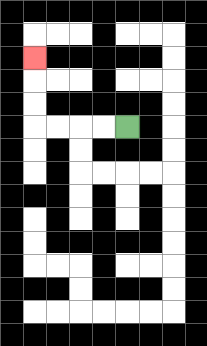{'start': '[5, 5]', 'end': '[1, 2]', 'path_directions': 'L,L,L,L,U,U,U', 'path_coordinates': '[[5, 5], [4, 5], [3, 5], [2, 5], [1, 5], [1, 4], [1, 3], [1, 2]]'}